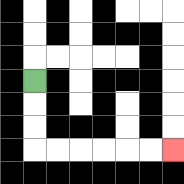{'start': '[1, 3]', 'end': '[7, 6]', 'path_directions': 'D,D,D,R,R,R,R,R,R', 'path_coordinates': '[[1, 3], [1, 4], [1, 5], [1, 6], [2, 6], [3, 6], [4, 6], [5, 6], [6, 6], [7, 6]]'}